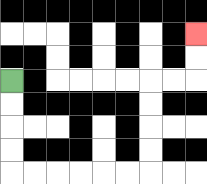{'start': '[0, 3]', 'end': '[8, 1]', 'path_directions': 'D,D,D,D,R,R,R,R,R,R,U,U,U,U,R,R,U,U', 'path_coordinates': '[[0, 3], [0, 4], [0, 5], [0, 6], [0, 7], [1, 7], [2, 7], [3, 7], [4, 7], [5, 7], [6, 7], [6, 6], [6, 5], [6, 4], [6, 3], [7, 3], [8, 3], [8, 2], [8, 1]]'}